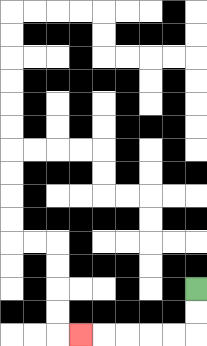{'start': '[8, 12]', 'end': '[3, 14]', 'path_directions': 'D,D,L,L,L,L,L', 'path_coordinates': '[[8, 12], [8, 13], [8, 14], [7, 14], [6, 14], [5, 14], [4, 14], [3, 14]]'}